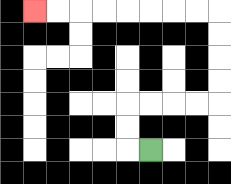{'start': '[6, 6]', 'end': '[1, 0]', 'path_directions': 'L,U,U,R,R,R,R,U,U,U,U,L,L,L,L,L,L,L,L', 'path_coordinates': '[[6, 6], [5, 6], [5, 5], [5, 4], [6, 4], [7, 4], [8, 4], [9, 4], [9, 3], [9, 2], [9, 1], [9, 0], [8, 0], [7, 0], [6, 0], [5, 0], [4, 0], [3, 0], [2, 0], [1, 0]]'}